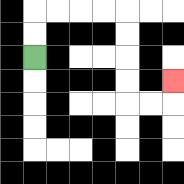{'start': '[1, 2]', 'end': '[7, 3]', 'path_directions': 'U,U,R,R,R,R,D,D,D,D,R,R,U', 'path_coordinates': '[[1, 2], [1, 1], [1, 0], [2, 0], [3, 0], [4, 0], [5, 0], [5, 1], [5, 2], [5, 3], [5, 4], [6, 4], [7, 4], [7, 3]]'}